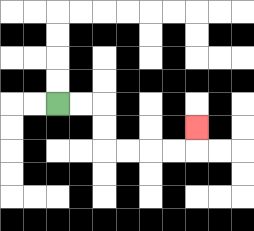{'start': '[2, 4]', 'end': '[8, 5]', 'path_directions': 'R,R,D,D,R,R,R,R,U', 'path_coordinates': '[[2, 4], [3, 4], [4, 4], [4, 5], [4, 6], [5, 6], [6, 6], [7, 6], [8, 6], [8, 5]]'}